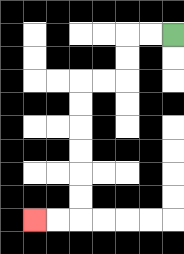{'start': '[7, 1]', 'end': '[1, 9]', 'path_directions': 'L,L,D,D,L,L,D,D,D,D,D,D,L,L', 'path_coordinates': '[[7, 1], [6, 1], [5, 1], [5, 2], [5, 3], [4, 3], [3, 3], [3, 4], [3, 5], [3, 6], [3, 7], [3, 8], [3, 9], [2, 9], [1, 9]]'}